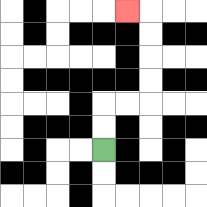{'start': '[4, 6]', 'end': '[5, 0]', 'path_directions': 'U,U,R,R,U,U,U,U,L', 'path_coordinates': '[[4, 6], [4, 5], [4, 4], [5, 4], [6, 4], [6, 3], [6, 2], [6, 1], [6, 0], [5, 0]]'}